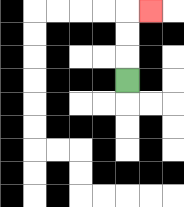{'start': '[5, 3]', 'end': '[6, 0]', 'path_directions': 'U,U,U,R', 'path_coordinates': '[[5, 3], [5, 2], [5, 1], [5, 0], [6, 0]]'}